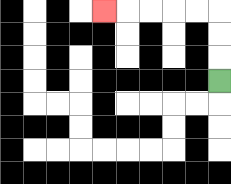{'start': '[9, 3]', 'end': '[4, 0]', 'path_directions': 'U,U,U,L,L,L,L,L', 'path_coordinates': '[[9, 3], [9, 2], [9, 1], [9, 0], [8, 0], [7, 0], [6, 0], [5, 0], [4, 0]]'}